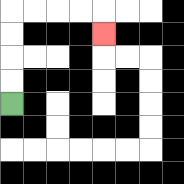{'start': '[0, 4]', 'end': '[4, 1]', 'path_directions': 'U,U,U,U,R,R,R,R,D', 'path_coordinates': '[[0, 4], [0, 3], [0, 2], [0, 1], [0, 0], [1, 0], [2, 0], [3, 0], [4, 0], [4, 1]]'}